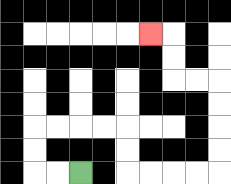{'start': '[3, 7]', 'end': '[6, 1]', 'path_directions': 'L,L,U,U,R,R,R,R,D,D,R,R,R,R,U,U,U,U,L,L,U,U,L', 'path_coordinates': '[[3, 7], [2, 7], [1, 7], [1, 6], [1, 5], [2, 5], [3, 5], [4, 5], [5, 5], [5, 6], [5, 7], [6, 7], [7, 7], [8, 7], [9, 7], [9, 6], [9, 5], [9, 4], [9, 3], [8, 3], [7, 3], [7, 2], [7, 1], [6, 1]]'}